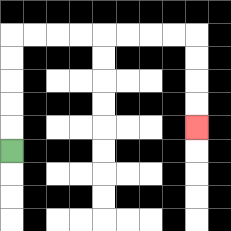{'start': '[0, 6]', 'end': '[8, 5]', 'path_directions': 'U,U,U,U,U,R,R,R,R,R,R,R,R,D,D,D,D', 'path_coordinates': '[[0, 6], [0, 5], [0, 4], [0, 3], [0, 2], [0, 1], [1, 1], [2, 1], [3, 1], [4, 1], [5, 1], [6, 1], [7, 1], [8, 1], [8, 2], [8, 3], [8, 4], [8, 5]]'}